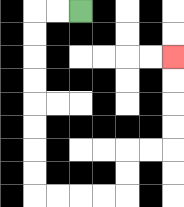{'start': '[3, 0]', 'end': '[7, 2]', 'path_directions': 'L,L,D,D,D,D,D,D,D,D,R,R,R,R,U,U,R,R,U,U,U,U', 'path_coordinates': '[[3, 0], [2, 0], [1, 0], [1, 1], [1, 2], [1, 3], [1, 4], [1, 5], [1, 6], [1, 7], [1, 8], [2, 8], [3, 8], [4, 8], [5, 8], [5, 7], [5, 6], [6, 6], [7, 6], [7, 5], [7, 4], [7, 3], [7, 2]]'}